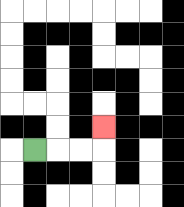{'start': '[1, 6]', 'end': '[4, 5]', 'path_directions': 'R,R,R,U', 'path_coordinates': '[[1, 6], [2, 6], [3, 6], [4, 6], [4, 5]]'}